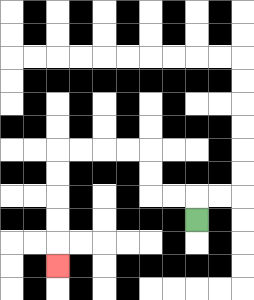{'start': '[8, 9]', 'end': '[2, 11]', 'path_directions': 'U,L,L,U,U,L,L,L,L,D,D,D,D,D', 'path_coordinates': '[[8, 9], [8, 8], [7, 8], [6, 8], [6, 7], [6, 6], [5, 6], [4, 6], [3, 6], [2, 6], [2, 7], [2, 8], [2, 9], [2, 10], [2, 11]]'}